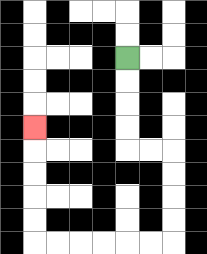{'start': '[5, 2]', 'end': '[1, 5]', 'path_directions': 'D,D,D,D,R,R,D,D,D,D,L,L,L,L,L,L,U,U,U,U,U', 'path_coordinates': '[[5, 2], [5, 3], [5, 4], [5, 5], [5, 6], [6, 6], [7, 6], [7, 7], [7, 8], [7, 9], [7, 10], [6, 10], [5, 10], [4, 10], [3, 10], [2, 10], [1, 10], [1, 9], [1, 8], [1, 7], [1, 6], [1, 5]]'}